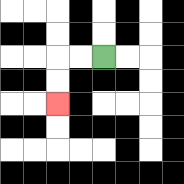{'start': '[4, 2]', 'end': '[2, 4]', 'path_directions': 'L,L,D,D', 'path_coordinates': '[[4, 2], [3, 2], [2, 2], [2, 3], [2, 4]]'}